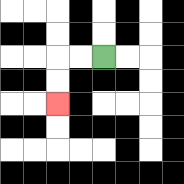{'start': '[4, 2]', 'end': '[2, 4]', 'path_directions': 'L,L,D,D', 'path_coordinates': '[[4, 2], [3, 2], [2, 2], [2, 3], [2, 4]]'}